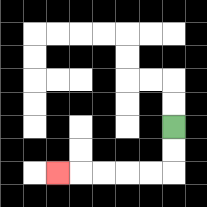{'start': '[7, 5]', 'end': '[2, 7]', 'path_directions': 'D,D,L,L,L,L,L', 'path_coordinates': '[[7, 5], [7, 6], [7, 7], [6, 7], [5, 7], [4, 7], [3, 7], [2, 7]]'}